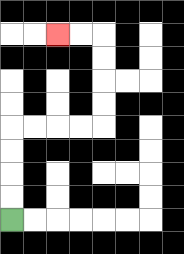{'start': '[0, 9]', 'end': '[2, 1]', 'path_directions': 'U,U,U,U,R,R,R,R,U,U,U,U,L,L', 'path_coordinates': '[[0, 9], [0, 8], [0, 7], [0, 6], [0, 5], [1, 5], [2, 5], [3, 5], [4, 5], [4, 4], [4, 3], [4, 2], [4, 1], [3, 1], [2, 1]]'}